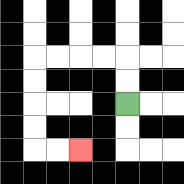{'start': '[5, 4]', 'end': '[3, 6]', 'path_directions': 'U,U,L,L,L,L,D,D,D,D,R,R', 'path_coordinates': '[[5, 4], [5, 3], [5, 2], [4, 2], [3, 2], [2, 2], [1, 2], [1, 3], [1, 4], [1, 5], [1, 6], [2, 6], [3, 6]]'}